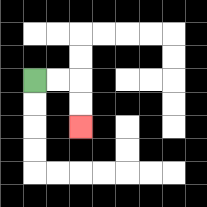{'start': '[1, 3]', 'end': '[3, 5]', 'path_directions': 'R,R,D,D', 'path_coordinates': '[[1, 3], [2, 3], [3, 3], [3, 4], [3, 5]]'}